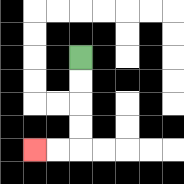{'start': '[3, 2]', 'end': '[1, 6]', 'path_directions': 'D,D,D,D,L,L', 'path_coordinates': '[[3, 2], [3, 3], [3, 4], [3, 5], [3, 6], [2, 6], [1, 6]]'}